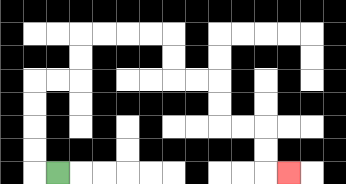{'start': '[2, 7]', 'end': '[12, 7]', 'path_directions': 'L,U,U,U,U,R,R,U,U,R,R,R,R,D,D,R,R,D,D,R,R,D,D,R', 'path_coordinates': '[[2, 7], [1, 7], [1, 6], [1, 5], [1, 4], [1, 3], [2, 3], [3, 3], [3, 2], [3, 1], [4, 1], [5, 1], [6, 1], [7, 1], [7, 2], [7, 3], [8, 3], [9, 3], [9, 4], [9, 5], [10, 5], [11, 5], [11, 6], [11, 7], [12, 7]]'}